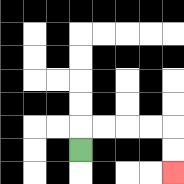{'start': '[3, 6]', 'end': '[7, 7]', 'path_directions': 'U,R,R,R,R,D,D', 'path_coordinates': '[[3, 6], [3, 5], [4, 5], [5, 5], [6, 5], [7, 5], [7, 6], [7, 7]]'}